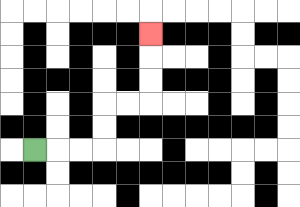{'start': '[1, 6]', 'end': '[6, 1]', 'path_directions': 'R,R,R,U,U,R,R,U,U,U', 'path_coordinates': '[[1, 6], [2, 6], [3, 6], [4, 6], [4, 5], [4, 4], [5, 4], [6, 4], [6, 3], [6, 2], [6, 1]]'}